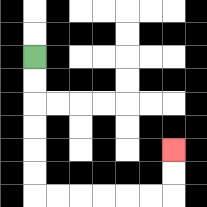{'start': '[1, 2]', 'end': '[7, 6]', 'path_directions': 'D,D,D,D,D,D,R,R,R,R,R,R,U,U', 'path_coordinates': '[[1, 2], [1, 3], [1, 4], [1, 5], [1, 6], [1, 7], [1, 8], [2, 8], [3, 8], [4, 8], [5, 8], [6, 8], [7, 8], [7, 7], [7, 6]]'}